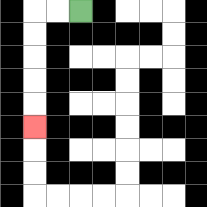{'start': '[3, 0]', 'end': '[1, 5]', 'path_directions': 'L,L,D,D,D,D,D', 'path_coordinates': '[[3, 0], [2, 0], [1, 0], [1, 1], [1, 2], [1, 3], [1, 4], [1, 5]]'}